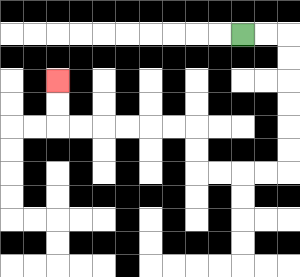{'start': '[10, 1]', 'end': '[2, 3]', 'path_directions': 'R,R,D,D,D,D,D,D,L,L,L,L,U,U,L,L,L,L,L,L,U,U', 'path_coordinates': '[[10, 1], [11, 1], [12, 1], [12, 2], [12, 3], [12, 4], [12, 5], [12, 6], [12, 7], [11, 7], [10, 7], [9, 7], [8, 7], [8, 6], [8, 5], [7, 5], [6, 5], [5, 5], [4, 5], [3, 5], [2, 5], [2, 4], [2, 3]]'}